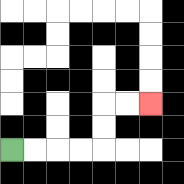{'start': '[0, 6]', 'end': '[6, 4]', 'path_directions': 'R,R,R,R,U,U,R,R', 'path_coordinates': '[[0, 6], [1, 6], [2, 6], [3, 6], [4, 6], [4, 5], [4, 4], [5, 4], [6, 4]]'}